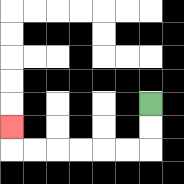{'start': '[6, 4]', 'end': '[0, 5]', 'path_directions': 'D,D,L,L,L,L,L,L,U', 'path_coordinates': '[[6, 4], [6, 5], [6, 6], [5, 6], [4, 6], [3, 6], [2, 6], [1, 6], [0, 6], [0, 5]]'}